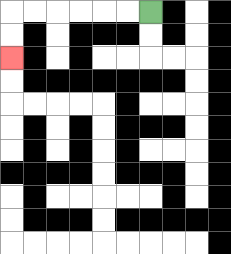{'start': '[6, 0]', 'end': '[0, 2]', 'path_directions': 'L,L,L,L,L,L,D,D', 'path_coordinates': '[[6, 0], [5, 0], [4, 0], [3, 0], [2, 0], [1, 0], [0, 0], [0, 1], [0, 2]]'}